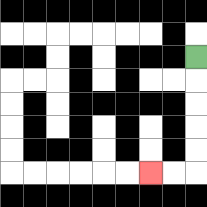{'start': '[8, 2]', 'end': '[6, 7]', 'path_directions': 'D,D,D,D,D,L,L', 'path_coordinates': '[[8, 2], [8, 3], [8, 4], [8, 5], [8, 6], [8, 7], [7, 7], [6, 7]]'}